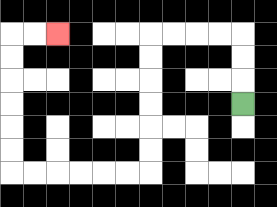{'start': '[10, 4]', 'end': '[2, 1]', 'path_directions': 'U,U,U,L,L,L,L,D,D,D,D,D,D,L,L,L,L,L,L,U,U,U,U,U,U,R,R', 'path_coordinates': '[[10, 4], [10, 3], [10, 2], [10, 1], [9, 1], [8, 1], [7, 1], [6, 1], [6, 2], [6, 3], [6, 4], [6, 5], [6, 6], [6, 7], [5, 7], [4, 7], [3, 7], [2, 7], [1, 7], [0, 7], [0, 6], [0, 5], [0, 4], [0, 3], [0, 2], [0, 1], [1, 1], [2, 1]]'}